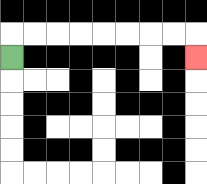{'start': '[0, 2]', 'end': '[8, 2]', 'path_directions': 'U,R,R,R,R,R,R,R,R,D', 'path_coordinates': '[[0, 2], [0, 1], [1, 1], [2, 1], [3, 1], [4, 1], [5, 1], [6, 1], [7, 1], [8, 1], [8, 2]]'}